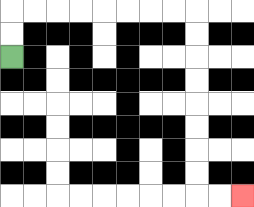{'start': '[0, 2]', 'end': '[10, 8]', 'path_directions': 'U,U,R,R,R,R,R,R,R,R,D,D,D,D,D,D,D,D,R,R', 'path_coordinates': '[[0, 2], [0, 1], [0, 0], [1, 0], [2, 0], [3, 0], [4, 0], [5, 0], [6, 0], [7, 0], [8, 0], [8, 1], [8, 2], [8, 3], [8, 4], [8, 5], [8, 6], [8, 7], [8, 8], [9, 8], [10, 8]]'}